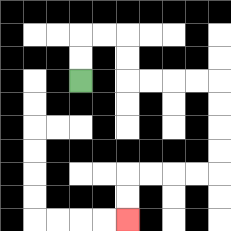{'start': '[3, 3]', 'end': '[5, 9]', 'path_directions': 'U,U,R,R,D,D,R,R,R,R,D,D,D,D,L,L,L,L,D,D', 'path_coordinates': '[[3, 3], [3, 2], [3, 1], [4, 1], [5, 1], [5, 2], [5, 3], [6, 3], [7, 3], [8, 3], [9, 3], [9, 4], [9, 5], [9, 6], [9, 7], [8, 7], [7, 7], [6, 7], [5, 7], [5, 8], [5, 9]]'}